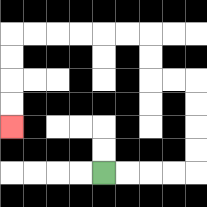{'start': '[4, 7]', 'end': '[0, 5]', 'path_directions': 'R,R,R,R,U,U,U,U,L,L,U,U,L,L,L,L,L,L,D,D,D,D', 'path_coordinates': '[[4, 7], [5, 7], [6, 7], [7, 7], [8, 7], [8, 6], [8, 5], [8, 4], [8, 3], [7, 3], [6, 3], [6, 2], [6, 1], [5, 1], [4, 1], [3, 1], [2, 1], [1, 1], [0, 1], [0, 2], [0, 3], [0, 4], [0, 5]]'}